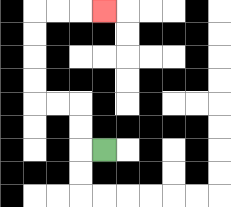{'start': '[4, 6]', 'end': '[4, 0]', 'path_directions': 'L,U,U,L,L,U,U,U,U,R,R,R', 'path_coordinates': '[[4, 6], [3, 6], [3, 5], [3, 4], [2, 4], [1, 4], [1, 3], [1, 2], [1, 1], [1, 0], [2, 0], [3, 0], [4, 0]]'}